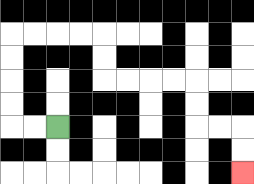{'start': '[2, 5]', 'end': '[10, 7]', 'path_directions': 'L,L,U,U,U,U,R,R,R,R,D,D,R,R,R,R,D,D,R,R,D,D', 'path_coordinates': '[[2, 5], [1, 5], [0, 5], [0, 4], [0, 3], [0, 2], [0, 1], [1, 1], [2, 1], [3, 1], [4, 1], [4, 2], [4, 3], [5, 3], [6, 3], [7, 3], [8, 3], [8, 4], [8, 5], [9, 5], [10, 5], [10, 6], [10, 7]]'}